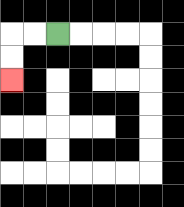{'start': '[2, 1]', 'end': '[0, 3]', 'path_directions': 'L,L,D,D', 'path_coordinates': '[[2, 1], [1, 1], [0, 1], [0, 2], [0, 3]]'}